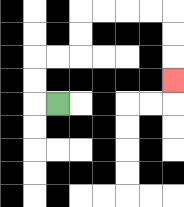{'start': '[2, 4]', 'end': '[7, 3]', 'path_directions': 'L,U,U,R,R,U,U,R,R,R,R,D,D,D', 'path_coordinates': '[[2, 4], [1, 4], [1, 3], [1, 2], [2, 2], [3, 2], [3, 1], [3, 0], [4, 0], [5, 0], [6, 0], [7, 0], [7, 1], [7, 2], [7, 3]]'}